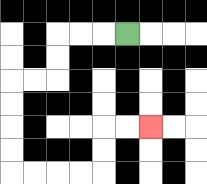{'start': '[5, 1]', 'end': '[6, 5]', 'path_directions': 'L,L,L,D,D,L,L,D,D,D,D,R,R,R,R,U,U,R,R', 'path_coordinates': '[[5, 1], [4, 1], [3, 1], [2, 1], [2, 2], [2, 3], [1, 3], [0, 3], [0, 4], [0, 5], [0, 6], [0, 7], [1, 7], [2, 7], [3, 7], [4, 7], [4, 6], [4, 5], [5, 5], [6, 5]]'}